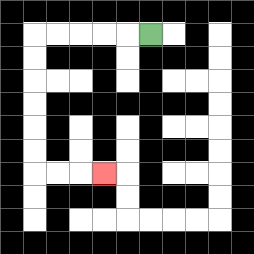{'start': '[6, 1]', 'end': '[4, 7]', 'path_directions': 'L,L,L,L,L,D,D,D,D,D,D,R,R,R', 'path_coordinates': '[[6, 1], [5, 1], [4, 1], [3, 1], [2, 1], [1, 1], [1, 2], [1, 3], [1, 4], [1, 5], [1, 6], [1, 7], [2, 7], [3, 7], [4, 7]]'}